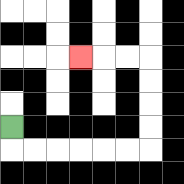{'start': '[0, 5]', 'end': '[3, 2]', 'path_directions': 'D,R,R,R,R,R,R,U,U,U,U,L,L,L', 'path_coordinates': '[[0, 5], [0, 6], [1, 6], [2, 6], [3, 6], [4, 6], [5, 6], [6, 6], [6, 5], [6, 4], [6, 3], [6, 2], [5, 2], [4, 2], [3, 2]]'}